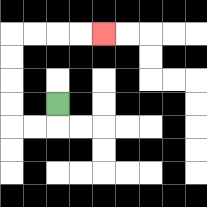{'start': '[2, 4]', 'end': '[4, 1]', 'path_directions': 'D,L,L,U,U,U,U,R,R,R,R', 'path_coordinates': '[[2, 4], [2, 5], [1, 5], [0, 5], [0, 4], [0, 3], [0, 2], [0, 1], [1, 1], [2, 1], [3, 1], [4, 1]]'}